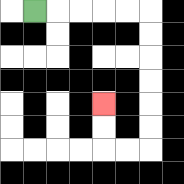{'start': '[1, 0]', 'end': '[4, 4]', 'path_directions': 'R,R,R,R,R,D,D,D,D,D,D,L,L,U,U', 'path_coordinates': '[[1, 0], [2, 0], [3, 0], [4, 0], [5, 0], [6, 0], [6, 1], [6, 2], [6, 3], [6, 4], [6, 5], [6, 6], [5, 6], [4, 6], [4, 5], [4, 4]]'}